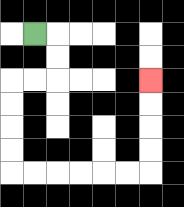{'start': '[1, 1]', 'end': '[6, 3]', 'path_directions': 'R,D,D,L,L,D,D,D,D,R,R,R,R,R,R,U,U,U,U', 'path_coordinates': '[[1, 1], [2, 1], [2, 2], [2, 3], [1, 3], [0, 3], [0, 4], [0, 5], [0, 6], [0, 7], [1, 7], [2, 7], [3, 7], [4, 7], [5, 7], [6, 7], [6, 6], [6, 5], [6, 4], [6, 3]]'}